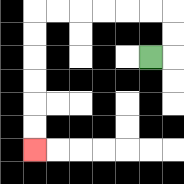{'start': '[6, 2]', 'end': '[1, 6]', 'path_directions': 'R,U,U,L,L,L,L,L,L,D,D,D,D,D,D', 'path_coordinates': '[[6, 2], [7, 2], [7, 1], [7, 0], [6, 0], [5, 0], [4, 0], [3, 0], [2, 0], [1, 0], [1, 1], [1, 2], [1, 3], [1, 4], [1, 5], [1, 6]]'}